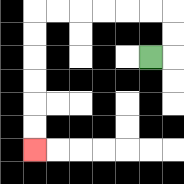{'start': '[6, 2]', 'end': '[1, 6]', 'path_directions': 'R,U,U,L,L,L,L,L,L,D,D,D,D,D,D', 'path_coordinates': '[[6, 2], [7, 2], [7, 1], [7, 0], [6, 0], [5, 0], [4, 0], [3, 0], [2, 0], [1, 0], [1, 1], [1, 2], [1, 3], [1, 4], [1, 5], [1, 6]]'}